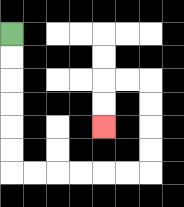{'start': '[0, 1]', 'end': '[4, 5]', 'path_directions': 'D,D,D,D,D,D,R,R,R,R,R,R,U,U,U,U,L,L,D,D', 'path_coordinates': '[[0, 1], [0, 2], [0, 3], [0, 4], [0, 5], [0, 6], [0, 7], [1, 7], [2, 7], [3, 7], [4, 7], [5, 7], [6, 7], [6, 6], [6, 5], [6, 4], [6, 3], [5, 3], [4, 3], [4, 4], [4, 5]]'}